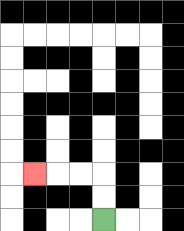{'start': '[4, 9]', 'end': '[1, 7]', 'path_directions': 'U,U,L,L,L', 'path_coordinates': '[[4, 9], [4, 8], [4, 7], [3, 7], [2, 7], [1, 7]]'}